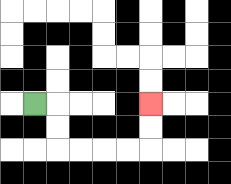{'start': '[1, 4]', 'end': '[6, 4]', 'path_directions': 'R,D,D,R,R,R,R,U,U', 'path_coordinates': '[[1, 4], [2, 4], [2, 5], [2, 6], [3, 6], [4, 6], [5, 6], [6, 6], [6, 5], [6, 4]]'}